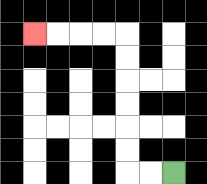{'start': '[7, 7]', 'end': '[1, 1]', 'path_directions': 'L,L,U,U,U,U,U,U,L,L,L,L', 'path_coordinates': '[[7, 7], [6, 7], [5, 7], [5, 6], [5, 5], [5, 4], [5, 3], [5, 2], [5, 1], [4, 1], [3, 1], [2, 1], [1, 1]]'}